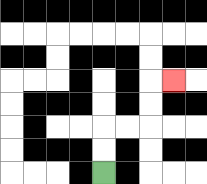{'start': '[4, 7]', 'end': '[7, 3]', 'path_directions': 'U,U,R,R,U,U,R', 'path_coordinates': '[[4, 7], [4, 6], [4, 5], [5, 5], [6, 5], [6, 4], [6, 3], [7, 3]]'}